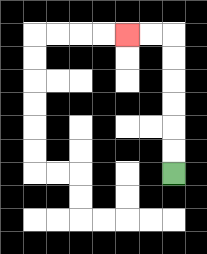{'start': '[7, 7]', 'end': '[5, 1]', 'path_directions': 'U,U,U,U,U,U,L,L', 'path_coordinates': '[[7, 7], [7, 6], [7, 5], [7, 4], [7, 3], [7, 2], [7, 1], [6, 1], [5, 1]]'}